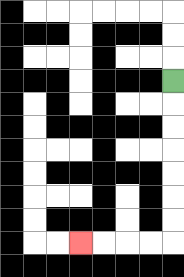{'start': '[7, 3]', 'end': '[3, 10]', 'path_directions': 'D,D,D,D,D,D,D,L,L,L,L', 'path_coordinates': '[[7, 3], [7, 4], [7, 5], [7, 6], [7, 7], [7, 8], [7, 9], [7, 10], [6, 10], [5, 10], [4, 10], [3, 10]]'}